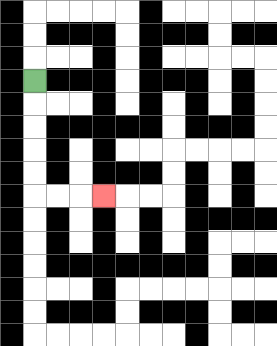{'start': '[1, 3]', 'end': '[4, 8]', 'path_directions': 'D,D,D,D,D,R,R,R', 'path_coordinates': '[[1, 3], [1, 4], [1, 5], [1, 6], [1, 7], [1, 8], [2, 8], [3, 8], [4, 8]]'}